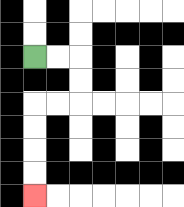{'start': '[1, 2]', 'end': '[1, 8]', 'path_directions': 'R,R,D,D,L,L,D,D,D,D', 'path_coordinates': '[[1, 2], [2, 2], [3, 2], [3, 3], [3, 4], [2, 4], [1, 4], [1, 5], [1, 6], [1, 7], [1, 8]]'}